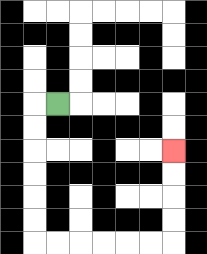{'start': '[2, 4]', 'end': '[7, 6]', 'path_directions': 'L,D,D,D,D,D,D,R,R,R,R,R,R,U,U,U,U', 'path_coordinates': '[[2, 4], [1, 4], [1, 5], [1, 6], [1, 7], [1, 8], [1, 9], [1, 10], [2, 10], [3, 10], [4, 10], [5, 10], [6, 10], [7, 10], [7, 9], [7, 8], [7, 7], [7, 6]]'}